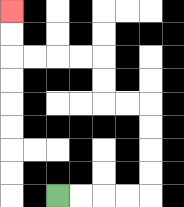{'start': '[2, 8]', 'end': '[0, 0]', 'path_directions': 'R,R,R,R,U,U,U,U,L,L,U,U,L,L,L,L,U,U', 'path_coordinates': '[[2, 8], [3, 8], [4, 8], [5, 8], [6, 8], [6, 7], [6, 6], [6, 5], [6, 4], [5, 4], [4, 4], [4, 3], [4, 2], [3, 2], [2, 2], [1, 2], [0, 2], [0, 1], [0, 0]]'}